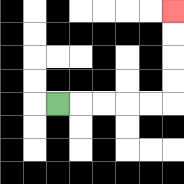{'start': '[2, 4]', 'end': '[7, 0]', 'path_directions': 'R,R,R,R,R,U,U,U,U', 'path_coordinates': '[[2, 4], [3, 4], [4, 4], [5, 4], [6, 4], [7, 4], [7, 3], [7, 2], [7, 1], [7, 0]]'}